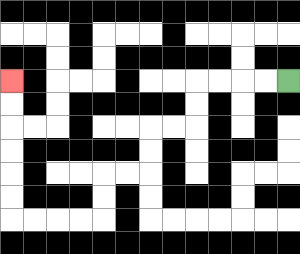{'start': '[12, 3]', 'end': '[0, 3]', 'path_directions': 'L,L,L,L,D,D,L,L,D,D,L,L,D,D,L,L,L,L,U,U,U,U,U,U', 'path_coordinates': '[[12, 3], [11, 3], [10, 3], [9, 3], [8, 3], [8, 4], [8, 5], [7, 5], [6, 5], [6, 6], [6, 7], [5, 7], [4, 7], [4, 8], [4, 9], [3, 9], [2, 9], [1, 9], [0, 9], [0, 8], [0, 7], [0, 6], [0, 5], [0, 4], [0, 3]]'}